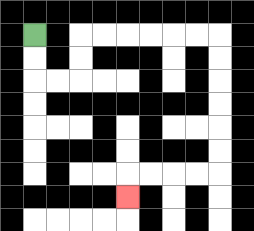{'start': '[1, 1]', 'end': '[5, 8]', 'path_directions': 'D,D,R,R,U,U,R,R,R,R,R,R,D,D,D,D,D,D,L,L,L,L,D', 'path_coordinates': '[[1, 1], [1, 2], [1, 3], [2, 3], [3, 3], [3, 2], [3, 1], [4, 1], [5, 1], [6, 1], [7, 1], [8, 1], [9, 1], [9, 2], [9, 3], [9, 4], [9, 5], [9, 6], [9, 7], [8, 7], [7, 7], [6, 7], [5, 7], [5, 8]]'}